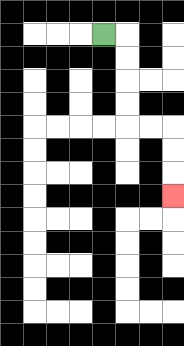{'start': '[4, 1]', 'end': '[7, 8]', 'path_directions': 'R,D,D,D,D,R,R,D,D,D', 'path_coordinates': '[[4, 1], [5, 1], [5, 2], [5, 3], [5, 4], [5, 5], [6, 5], [7, 5], [7, 6], [7, 7], [7, 8]]'}